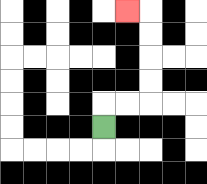{'start': '[4, 5]', 'end': '[5, 0]', 'path_directions': 'U,R,R,U,U,U,U,L', 'path_coordinates': '[[4, 5], [4, 4], [5, 4], [6, 4], [6, 3], [6, 2], [6, 1], [6, 0], [5, 0]]'}